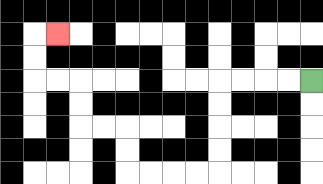{'start': '[13, 3]', 'end': '[2, 1]', 'path_directions': 'L,L,L,L,D,D,D,D,L,L,L,L,U,U,L,L,U,U,L,L,U,U,R', 'path_coordinates': '[[13, 3], [12, 3], [11, 3], [10, 3], [9, 3], [9, 4], [9, 5], [9, 6], [9, 7], [8, 7], [7, 7], [6, 7], [5, 7], [5, 6], [5, 5], [4, 5], [3, 5], [3, 4], [3, 3], [2, 3], [1, 3], [1, 2], [1, 1], [2, 1]]'}